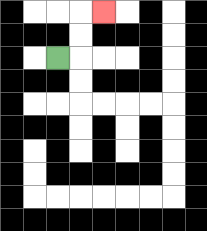{'start': '[2, 2]', 'end': '[4, 0]', 'path_directions': 'R,U,U,R', 'path_coordinates': '[[2, 2], [3, 2], [3, 1], [3, 0], [4, 0]]'}